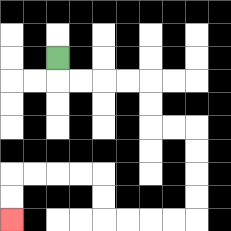{'start': '[2, 2]', 'end': '[0, 9]', 'path_directions': 'D,R,R,R,R,D,D,R,R,D,D,D,D,L,L,L,L,U,U,L,L,L,L,D,D', 'path_coordinates': '[[2, 2], [2, 3], [3, 3], [4, 3], [5, 3], [6, 3], [6, 4], [6, 5], [7, 5], [8, 5], [8, 6], [8, 7], [8, 8], [8, 9], [7, 9], [6, 9], [5, 9], [4, 9], [4, 8], [4, 7], [3, 7], [2, 7], [1, 7], [0, 7], [0, 8], [0, 9]]'}